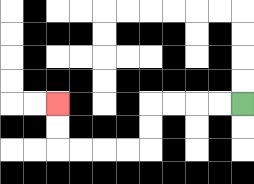{'start': '[10, 4]', 'end': '[2, 4]', 'path_directions': 'L,L,L,L,D,D,L,L,L,L,U,U', 'path_coordinates': '[[10, 4], [9, 4], [8, 4], [7, 4], [6, 4], [6, 5], [6, 6], [5, 6], [4, 6], [3, 6], [2, 6], [2, 5], [2, 4]]'}